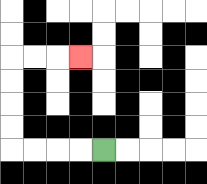{'start': '[4, 6]', 'end': '[3, 2]', 'path_directions': 'L,L,L,L,U,U,U,U,R,R,R', 'path_coordinates': '[[4, 6], [3, 6], [2, 6], [1, 6], [0, 6], [0, 5], [0, 4], [0, 3], [0, 2], [1, 2], [2, 2], [3, 2]]'}